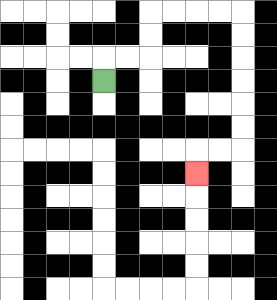{'start': '[4, 3]', 'end': '[8, 7]', 'path_directions': 'U,R,R,U,U,R,R,R,R,D,D,D,D,D,D,L,L,D', 'path_coordinates': '[[4, 3], [4, 2], [5, 2], [6, 2], [6, 1], [6, 0], [7, 0], [8, 0], [9, 0], [10, 0], [10, 1], [10, 2], [10, 3], [10, 4], [10, 5], [10, 6], [9, 6], [8, 6], [8, 7]]'}